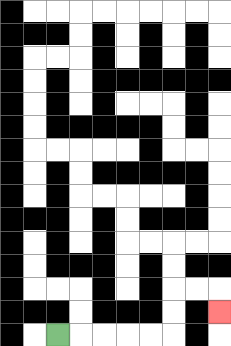{'start': '[2, 14]', 'end': '[9, 13]', 'path_directions': 'R,R,R,R,R,U,U,R,R,D', 'path_coordinates': '[[2, 14], [3, 14], [4, 14], [5, 14], [6, 14], [7, 14], [7, 13], [7, 12], [8, 12], [9, 12], [9, 13]]'}